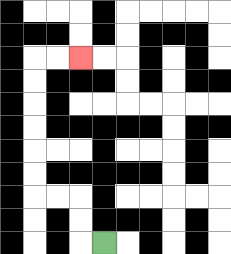{'start': '[4, 10]', 'end': '[3, 2]', 'path_directions': 'L,U,U,L,L,U,U,U,U,U,U,R,R', 'path_coordinates': '[[4, 10], [3, 10], [3, 9], [3, 8], [2, 8], [1, 8], [1, 7], [1, 6], [1, 5], [1, 4], [1, 3], [1, 2], [2, 2], [3, 2]]'}